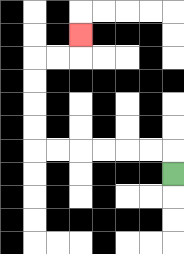{'start': '[7, 7]', 'end': '[3, 1]', 'path_directions': 'U,L,L,L,L,L,L,U,U,U,U,R,R,U', 'path_coordinates': '[[7, 7], [7, 6], [6, 6], [5, 6], [4, 6], [3, 6], [2, 6], [1, 6], [1, 5], [1, 4], [1, 3], [1, 2], [2, 2], [3, 2], [3, 1]]'}